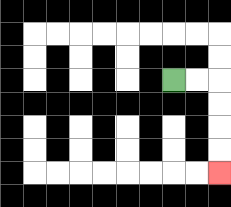{'start': '[7, 3]', 'end': '[9, 7]', 'path_directions': 'R,R,D,D,D,D', 'path_coordinates': '[[7, 3], [8, 3], [9, 3], [9, 4], [9, 5], [9, 6], [9, 7]]'}